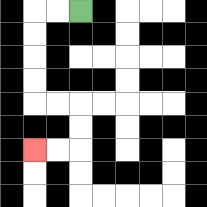{'start': '[3, 0]', 'end': '[1, 6]', 'path_directions': 'L,L,D,D,D,D,R,R,D,D,L,L', 'path_coordinates': '[[3, 0], [2, 0], [1, 0], [1, 1], [1, 2], [1, 3], [1, 4], [2, 4], [3, 4], [3, 5], [3, 6], [2, 6], [1, 6]]'}